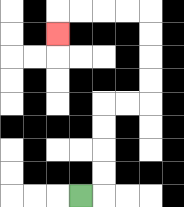{'start': '[3, 8]', 'end': '[2, 1]', 'path_directions': 'R,U,U,U,U,R,R,U,U,U,U,L,L,L,L,D', 'path_coordinates': '[[3, 8], [4, 8], [4, 7], [4, 6], [4, 5], [4, 4], [5, 4], [6, 4], [6, 3], [6, 2], [6, 1], [6, 0], [5, 0], [4, 0], [3, 0], [2, 0], [2, 1]]'}